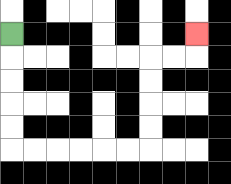{'start': '[0, 1]', 'end': '[8, 1]', 'path_directions': 'D,D,D,D,D,R,R,R,R,R,R,U,U,U,U,R,R,U', 'path_coordinates': '[[0, 1], [0, 2], [0, 3], [0, 4], [0, 5], [0, 6], [1, 6], [2, 6], [3, 6], [4, 6], [5, 6], [6, 6], [6, 5], [6, 4], [6, 3], [6, 2], [7, 2], [8, 2], [8, 1]]'}